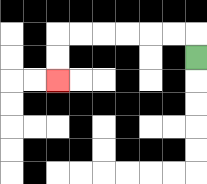{'start': '[8, 2]', 'end': '[2, 3]', 'path_directions': 'U,L,L,L,L,L,L,D,D', 'path_coordinates': '[[8, 2], [8, 1], [7, 1], [6, 1], [5, 1], [4, 1], [3, 1], [2, 1], [2, 2], [2, 3]]'}